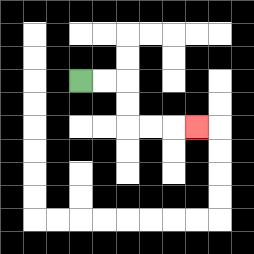{'start': '[3, 3]', 'end': '[8, 5]', 'path_directions': 'R,R,D,D,R,R,R', 'path_coordinates': '[[3, 3], [4, 3], [5, 3], [5, 4], [5, 5], [6, 5], [7, 5], [8, 5]]'}